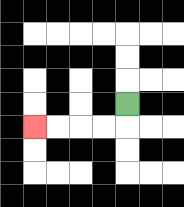{'start': '[5, 4]', 'end': '[1, 5]', 'path_directions': 'D,L,L,L,L', 'path_coordinates': '[[5, 4], [5, 5], [4, 5], [3, 5], [2, 5], [1, 5]]'}